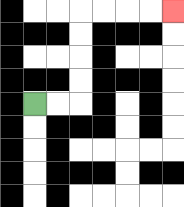{'start': '[1, 4]', 'end': '[7, 0]', 'path_directions': 'R,R,U,U,U,U,R,R,R,R', 'path_coordinates': '[[1, 4], [2, 4], [3, 4], [3, 3], [3, 2], [3, 1], [3, 0], [4, 0], [5, 0], [6, 0], [7, 0]]'}